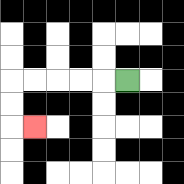{'start': '[5, 3]', 'end': '[1, 5]', 'path_directions': 'L,L,L,L,L,D,D,R', 'path_coordinates': '[[5, 3], [4, 3], [3, 3], [2, 3], [1, 3], [0, 3], [0, 4], [0, 5], [1, 5]]'}